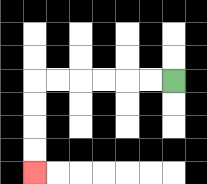{'start': '[7, 3]', 'end': '[1, 7]', 'path_directions': 'L,L,L,L,L,L,D,D,D,D', 'path_coordinates': '[[7, 3], [6, 3], [5, 3], [4, 3], [3, 3], [2, 3], [1, 3], [1, 4], [1, 5], [1, 6], [1, 7]]'}